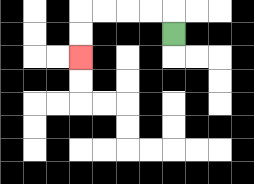{'start': '[7, 1]', 'end': '[3, 2]', 'path_directions': 'U,L,L,L,L,D,D', 'path_coordinates': '[[7, 1], [7, 0], [6, 0], [5, 0], [4, 0], [3, 0], [3, 1], [3, 2]]'}